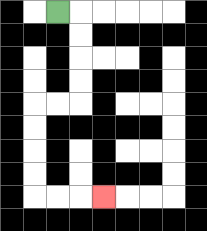{'start': '[2, 0]', 'end': '[4, 8]', 'path_directions': 'R,D,D,D,D,L,L,D,D,D,D,R,R,R', 'path_coordinates': '[[2, 0], [3, 0], [3, 1], [3, 2], [3, 3], [3, 4], [2, 4], [1, 4], [1, 5], [1, 6], [1, 7], [1, 8], [2, 8], [3, 8], [4, 8]]'}